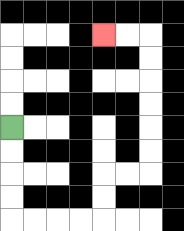{'start': '[0, 5]', 'end': '[4, 1]', 'path_directions': 'D,D,D,D,R,R,R,R,U,U,R,R,U,U,U,U,U,U,L,L', 'path_coordinates': '[[0, 5], [0, 6], [0, 7], [0, 8], [0, 9], [1, 9], [2, 9], [3, 9], [4, 9], [4, 8], [4, 7], [5, 7], [6, 7], [6, 6], [6, 5], [6, 4], [6, 3], [6, 2], [6, 1], [5, 1], [4, 1]]'}